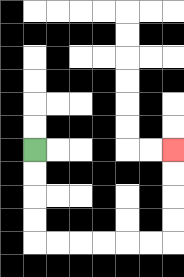{'start': '[1, 6]', 'end': '[7, 6]', 'path_directions': 'D,D,D,D,R,R,R,R,R,R,U,U,U,U', 'path_coordinates': '[[1, 6], [1, 7], [1, 8], [1, 9], [1, 10], [2, 10], [3, 10], [4, 10], [5, 10], [6, 10], [7, 10], [7, 9], [7, 8], [7, 7], [7, 6]]'}